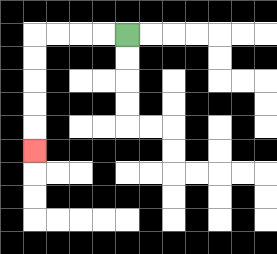{'start': '[5, 1]', 'end': '[1, 6]', 'path_directions': 'L,L,L,L,D,D,D,D,D', 'path_coordinates': '[[5, 1], [4, 1], [3, 1], [2, 1], [1, 1], [1, 2], [1, 3], [1, 4], [1, 5], [1, 6]]'}